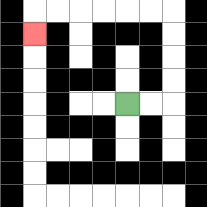{'start': '[5, 4]', 'end': '[1, 1]', 'path_directions': 'R,R,U,U,U,U,L,L,L,L,L,L,D', 'path_coordinates': '[[5, 4], [6, 4], [7, 4], [7, 3], [7, 2], [7, 1], [7, 0], [6, 0], [5, 0], [4, 0], [3, 0], [2, 0], [1, 0], [1, 1]]'}